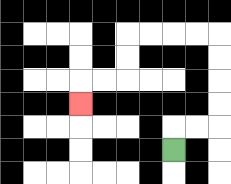{'start': '[7, 6]', 'end': '[3, 4]', 'path_directions': 'U,R,R,U,U,U,U,L,L,L,L,D,D,L,L,D', 'path_coordinates': '[[7, 6], [7, 5], [8, 5], [9, 5], [9, 4], [9, 3], [9, 2], [9, 1], [8, 1], [7, 1], [6, 1], [5, 1], [5, 2], [5, 3], [4, 3], [3, 3], [3, 4]]'}